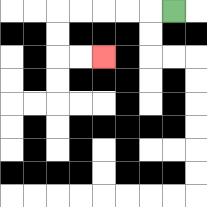{'start': '[7, 0]', 'end': '[4, 2]', 'path_directions': 'L,L,L,L,L,D,D,R,R', 'path_coordinates': '[[7, 0], [6, 0], [5, 0], [4, 0], [3, 0], [2, 0], [2, 1], [2, 2], [3, 2], [4, 2]]'}